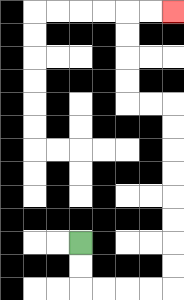{'start': '[3, 10]', 'end': '[7, 0]', 'path_directions': 'D,D,R,R,R,R,U,U,U,U,U,U,U,U,L,L,U,U,U,U,R,R', 'path_coordinates': '[[3, 10], [3, 11], [3, 12], [4, 12], [5, 12], [6, 12], [7, 12], [7, 11], [7, 10], [7, 9], [7, 8], [7, 7], [7, 6], [7, 5], [7, 4], [6, 4], [5, 4], [5, 3], [5, 2], [5, 1], [5, 0], [6, 0], [7, 0]]'}